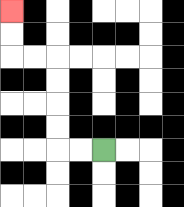{'start': '[4, 6]', 'end': '[0, 0]', 'path_directions': 'L,L,U,U,U,U,L,L,U,U', 'path_coordinates': '[[4, 6], [3, 6], [2, 6], [2, 5], [2, 4], [2, 3], [2, 2], [1, 2], [0, 2], [0, 1], [0, 0]]'}